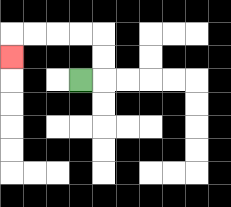{'start': '[3, 3]', 'end': '[0, 2]', 'path_directions': 'R,U,U,L,L,L,L,D', 'path_coordinates': '[[3, 3], [4, 3], [4, 2], [4, 1], [3, 1], [2, 1], [1, 1], [0, 1], [0, 2]]'}